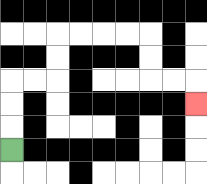{'start': '[0, 6]', 'end': '[8, 4]', 'path_directions': 'U,U,U,R,R,U,U,R,R,R,R,D,D,R,R,D', 'path_coordinates': '[[0, 6], [0, 5], [0, 4], [0, 3], [1, 3], [2, 3], [2, 2], [2, 1], [3, 1], [4, 1], [5, 1], [6, 1], [6, 2], [6, 3], [7, 3], [8, 3], [8, 4]]'}